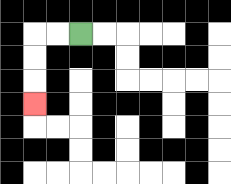{'start': '[3, 1]', 'end': '[1, 4]', 'path_directions': 'L,L,D,D,D', 'path_coordinates': '[[3, 1], [2, 1], [1, 1], [1, 2], [1, 3], [1, 4]]'}